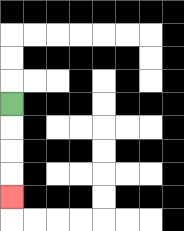{'start': '[0, 4]', 'end': '[0, 8]', 'path_directions': 'D,D,D,D', 'path_coordinates': '[[0, 4], [0, 5], [0, 6], [0, 7], [0, 8]]'}